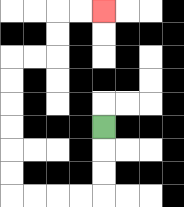{'start': '[4, 5]', 'end': '[4, 0]', 'path_directions': 'D,D,D,L,L,L,L,U,U,U,U,U,U,R,R,U,U,R,R', 'path_coordinates': '[[4, 5], [4, 6], [4, 7], [4, 8], [3, 8], [2, 8], [1, 8], [0, 8], [0, 7], [0, 6], [0, 5], [0, 4], [0, 3], [0, 2], [1, 2], [2, 2], [2, 1], [2, 0], [3, 0], [4, 0]]'}